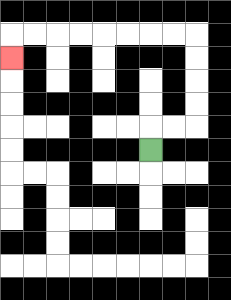{'start': '[6, 6]', 'end': '[0, 2]', 'path_directions': 'U,R,R,U,U,U,U,L,L,L,L,L,L,L,L,D', 'path_coordinates': '[[6, 6], [6, 5], [7, 5], [8, 5], [8, 4], [8, 3], [8, 2], [8, 1], [7, 1], [6, 1], [5, 1], [4, 1], [3, 1], [2, 1], [1, 1], [0, 1], [0, 2]]'}